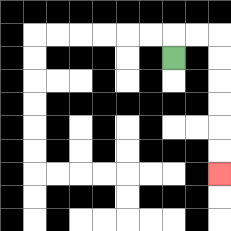{'start': '[7, 2]', 'end': '[9, 7]', 'path_directions': 'U,R,R,D,D,D,D,D,D', 'path_coordinates': '[[7, 2], [7, 1], [8, 1], [9, 1], [9, 2], [9, 3], [9, 4], [9, 5], [9, 6], [9, 7]]'}